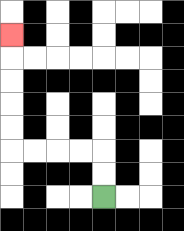{'start': '[4, 8]', 'end': '[0, 1]', 'path_directions': 'U,U,L,L,L,L,U,U,U,U,U', 'path_coordinates': '[[4, 8], [4, 7], [4, 6], [3, 6], [2, 6], [1, 6], [0, 6], [0, 5], [0, 4], [0, 3], [0, 2], [0, 1]]'}